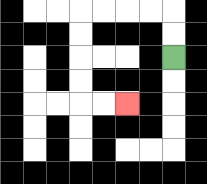{'start': '[7, 2]', 'end': '[5, 4]', 'path_directions': 'U,U,L,L,L,L,D,D,D,D,R,R', 'path_coordinates': '[[7, 2], [7, 1], [7, 0], [6, 0], [5, 0], [4, 0], [3, 0], [3, 1], [3, 2], [3, 3], [3, 4], [4, 4], [5, 4]]'}